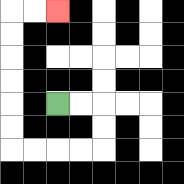{'start': '[2, 4]', 'end': '[2, 0]', 'path_directions': 'R,R,D,D,L,L,L,L,U,U,U,U,U,U,R,R', 'path_coordinates': '[[2, 4], [3, 4], [4, 4], [4, 5], [4, 6], [3, 6], [2, 6], [1, 6], [0, 6], [0, 5], [0, 4], [0, 3], [0, 2], [0, 1], [0, 0], [1, 0], [2, 0]]'}